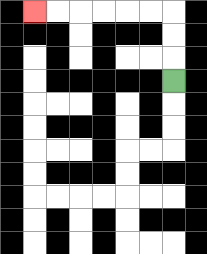{'start': '[7, 3]', 'end': '[1, 0]', 'path_directions': 'U,U,U,L,L,L,L,L,L', 'path_coordinates': '[[7, 3], [7, 2], [7, 1], [7, 0], [6, 0], [5, 0], [4, 0], [3, 0], [2, 0], [1, 0]]'}